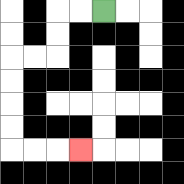{'start': '[4, 0]', 'end': '[3, 6]', 'path_directions': 'L,L,D,D,L,L,D,D,D,D,R,R,R', 'path_coordinates': '[[4, 0], [3, 0], [2, 0], [2, 1], [2, 2], [1, 2], [0, 2], [0, 3], [0, 4], [0, 5], [0, 6], [1, 6], [2, 6], [3, 6]]'}